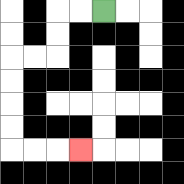{'start': '[4, 0]', 'end': '[3, 6]', 'path_directions': 'L,L,D,D,L,L,D,D,D,D,R,R,R', 'path_coordinates': '[[4, 0], [3, 0], [2, 0], [2, 1], [2, 2], [1, 2], [0, 2], [0, 3], [0, 4], [0, 5], [0, 6], [1, 6], [2, 6], [3, 6]]'}